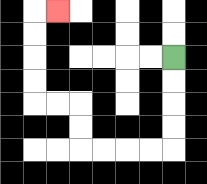{'start': '[7, 2]', 'end': '[2, 0]', 'path_directions': 'D,D,D,D,L,L,L,L,U,U,L,L,U,U,U,U,R', 'path_coordinates': '[[7, 2], [7, 3], [7, 4], [7, 5], [7, 6], [6, 6], [5, 6], [4, 6], [3, 6], [3, 5], [3, 4], [2, 4], [1, 4], [1, 3], [1, 2], [1, 1], [1, 0], [2, 0]]'}